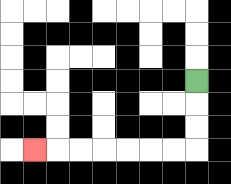{'start': '[8, 3]', 'end': '[1, 6]', 'path_directions': 'D,D,D,L,L,L,L,L,L,L', 'path_coordinates': '[[8, 3], [8, 4], [8, 5], [8, 6], [7, 6], [6, 6], [5, 6], [4, 6], [3, 6], [2, 6], [1, 6]]'}